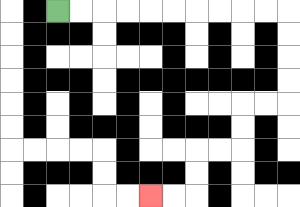{'start': '[2, 0]', 'end': '[6, 8]', 'path_directions': 'R,R,R,R,R,R,R,R,R,R,D,D,D,D,L,L,D,D,L,L,D,D,L,L', 'path_coordinates': '[[2, 0], [3, 0], [4, 0], [5, 0], [6, 0], [7, 0], [8, 0], [9, 0], [10, 0], [11, 0], [12, 0], [12, 1], [12, 2], [12, 3], [12, 4], [11, 4], [10, 4], [10, 5], [10, 6], [9, 6], [8, 6], [8, 7], [8, 8], [7, 8], [6, 8]]'}